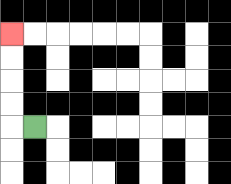{'start': '[1, 5]', 'end': '[0, 1]', 'path_directions': 'L,U,U,U,U', 'path_coordinates': '[[1, 5], [0, 5], [0, 4], [0, 3], [0, 2], [0, 1]]'}